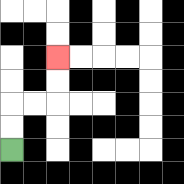{'start': '[0, 6]', 'end': '[2, 2]', 'path_directions': 'U,U,R,R,U,U', 'path_coordinates': '[[0, 6], [0, 5], [0, 4], [1, 4], [2, 4], [2, 3], [2, 2]]'}